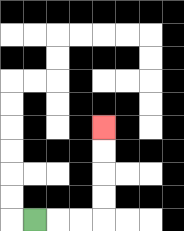{'start': '[1, 9]', 'end': '[4, 5]', 'path_directions': 'R,R,R,U,U,U,U', 'path_coordinates': '[[1, 9], [2, 9], [3, 9], [4, 9], [4, 8], [4, 7], [4, 6], [4, 5]]'}